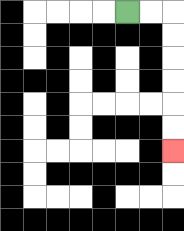{'start': '[5, 0]', 'end': '[7, 6]', 'path_directions': 'R,R,D,D,D,D,D,D', 'path_coordinates': '[[5, 0], [6, 0], [7, 0], [7, 1], [7, 2], [7, 3], [7, 4], [7, 5], [7, 6]]'}